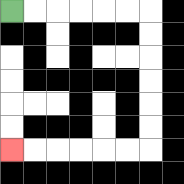{'start': '[0, 0]', 'end': '[0, 6]', 'path_directions': 'R,R,R,R,R,R,D,D,D,D,D,D,L,L,L,L,L,L', 'path_coordinates': '[[0, 0], [1, 0], [2, 0], [3, 0], [4, 0], [5, 0], [6, 0], [6, 1], [6, 2], [6, 3], [6, 4], [6, 5], [6, 6], [5, 6], [4, 6], [3, 6], [2, 6], [1, 6], [0, 6]]'}